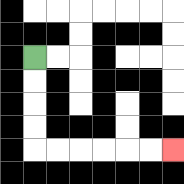{'start': '[1, 2]', 'end': '[7, 6]', 'path_directions': 'D,D,D,D,R,R,R,R,R,R', 'path_coordinates': '[[1, 2], [1, 3], [1, 4], [1, 5], [1, 6], [2, 6], [3, 6], [4, 6], [5, 6], [6, 6], [7, 6]]'}